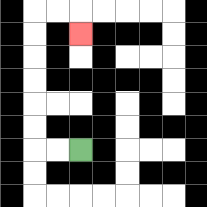{'start': '[3, 6]', 'end': '[3, 1]', 'path_directions': 'L,L,U,U,U,U,U,U,R,R,D', 'path_coordinates': '[[3, 6], [2, 6], [1, 6], [1, 5], [1, 4], [1, 3], [1, 2], [1, 1], [1, 0], [2, 0], [3, 0], [3, 1]]'}